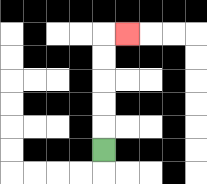{'start': '[4, 6]', 'end': '[5, 1]', 'path_directions': 'U,U,U,U,U,R', 'path_coordinates': '[[4, 6], [4, 5], [4, 4], [4, 3], [4, 2], [4, 1], [5, 1]]'}